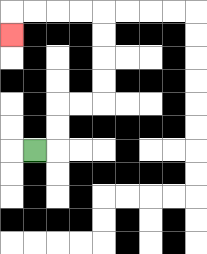{'start': '[1, 6]', 'end': '[0, 1]', 'path_directions': 'R,U,U,R,R,U,U,U,U,L,L,L,L,D', 'path_coordinates': '[[1, 6], [2, 6], [2, 5], [2, 4], [3, 4], [4, 4], [4, 3], [4, 2], [4, 1], [4, 0], [3, 0], [2, 0], [1, 0], [0, 0], [0, 1]]'}